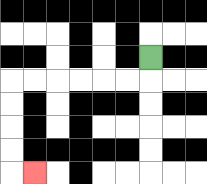{'start': '[6, 2]', 'end': '[1, 7]', 'path_directions': 'D,L,L,L,L,L,L,D,D,D,D,R', 'path_coordinates': '[[6, 2], [6, 3], [5, 3], [4, 3], [3, 3], [2, 3], [1, 3], [0, 3], [0, 4], [0, 5], [0, 6], [0, 7], [1, 7]]'}